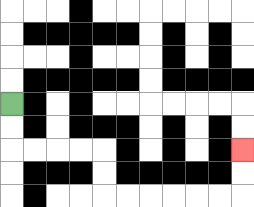{'start': '[0, 4]', 'end': '[10, 6]', 'path_directions': 'D,D,R,R,R,R,D,D,R,R,R,R,R,R,U,U', 'path_coordinates': '[[0, 4], [0, 5], [0, 6], [1, 6], [2, 6], [3, 6], [4, 6], [4, 7], [4, 8], [5, 8], [6, 8], [7, 8], [8, 8], [9, 8], [10, 8], [10, 7], [10, 6]]'}